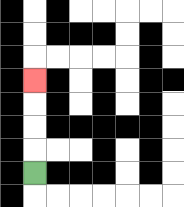{'start': '[1, 7]', 'end': '[1, 3]', 'path_directions': 'U,U,U,U', 'path_coordinates': '[[1, 7], [1, 6], [1, 5], [1, 4], [1, 3]]'}